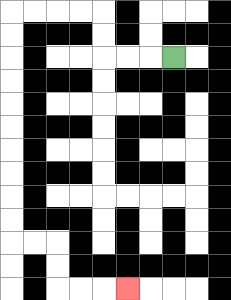{'start': '[7, 2]', 'end': '[5, 12]', 'path_directions': 'L,L,L,U,U,L,L,L,L,D,D,D,D,D,D,D,D,D,D,R,R,D,D,R,R,R', 'path_coordinates': '[[7, 2], [6, 2], [5, 2], [4, 2], [4, 1], [4, 0], [3, 0], [2, 0], [1, 0], [0, 0], [0, 1], [0, 2], [0, 3], [0, 4], [0, 5], [0, 6], [0, 7], [0, 8], [0, 9], [0, 10], [1, 10], [2, 10], [2, 11], [2, 12], [3, 12], [4, 12], [5, 12]]'}